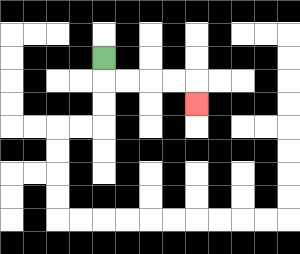{'start': '[4, 2]', 'end': '[8, 4]', 'path_directions': 'D,R,R,R,R,D', 'path_coordinates': '[[4, 2], [4, 3], [5, 3], [6, 3], [7, 3], [8, 3], [8, 4]]'}